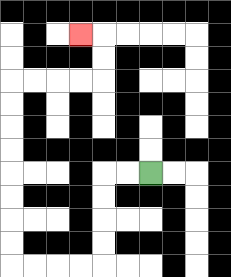{'start': '[6, 7]', 'end': '[3, 1]', 'path_directions': 'L,L,D,D,D,D,L,L,L,L,U,U,U,U,U,U,U,U,R,R,R,R,U,U,L', 'path_coordinates': '[[6, 7], [5, 7], [4, 7], [4, 8], [4, 9], [4, 10], [4, 11], [3, 11], [2, 11], [1, 11], [0, 11], [0, 10], [0, 9], [0, 8], [0, 7], [0, 6], [0, 5], [0, 4], [0, 3], [1, 3], [2, 3], [3, 3], [4, 3], [4, 2], [4, 1], [3, 1]]'}